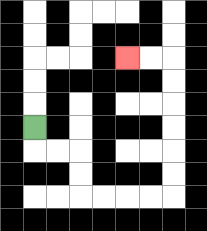{'start': '[1, 5]', 'end': '[5, 2]', 'path_directions': 'D,R,R,D,D,R,R,R,R,U,U,U,U,U,U,L,L', 'path_coordinates': '[[1, 5], [1, 6], [2, 6], [3, 6], [3, 7], [3, 8], [4, 8], [5, 8], [6, 8], [7, 8], [7, 7], [7, 6], [7, 5], [7, 4], [7, 3], [7, 2], [6, 2], [5, 2]]'}